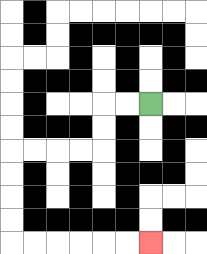{'start': '[6, 4]', 'end': '[6, 10]', 'path_directions': 'L,L,D,D,L,L,L,L,D,D,D,D,R,R,R,R,R,R', 'path_coordinates': '[[6, 4], [5, 4], [4, 4], [4, 5], [4, 6], [3, 6], [2, 6], [1, 6], [0, 6], [0, 7], [0, 8], [0, 9], [0, 10], [1, 10], [2, 10], [3, 10], [4, 10], [5, 10], [6, 10]]'}